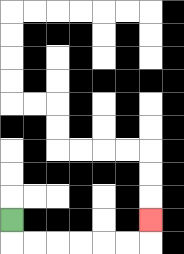{'start': '[0, 9]', 'end': '[6, 9]', 'path_directions': 'D,R,R,R,R,R,R,U', 'path_coordinates': '[[0, 9], [0, 10], [1, 10], [2, 10], [3, 10], [4, 10], [5, 10], [6, 10], [6, 9]]'}